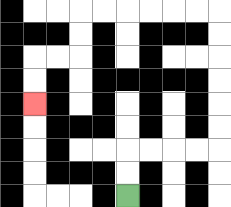{'start': '[5, 8]', 'end': '[1, 4]', 'path_directions': 'U,U,R,R,R,R,U,U,U,U,U,U,L,L,L,L,L,L,D,D,L,L,D,D', 'path_coordinates': '[[5, 8], [5, 7], [5, 6], [6, 6], [7, 6], [8, 6], [9, 6], [9, 5], [9, 4], [9, 3], [9, 2], [9, 1], [9, 0], [8, 0], [7, 0], [6, 0], [5, 0], [4, 0], [3, 0], [3, 1], [3, 2], [2, 2], [1, 2], [1, 3], [1, 4]]'}